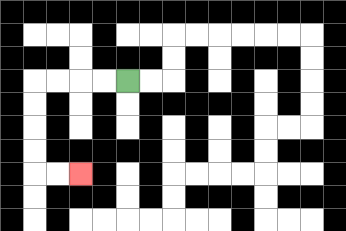{'start': '[5, 3]', 'end': '[3, 7]', 'path_directions': 'L,L,L,L,D,D,D,D,R,R', 'path_coordinates': '[[5, 3], [4, 3], [3, 3], [2, 3], [1, 3], [1, 4], [1, 5], [1, 6], [1, 7], [2, 7], [3, 7]]'}